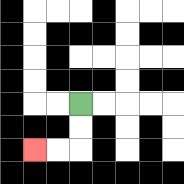{'start': '[3, 4]', 'end': '[1, 6]', 'path_directions': 'D,D,L,L', 'path_coordinates': '[[3, 4], [3, 5], [3, 6], [2, 6], [1, 6]]'}